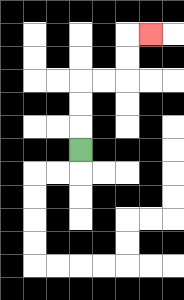{'start': '[3, 6]', 'end': '[6, 1]', 'path_directions': 'U,U,U,R,R,U,U,R', 'path_coordinates': '[[3, 6], [3, 5], [3, 4], [3, 3], [4, 3], [5, 3], [5, 2], [5, 1], [6, 1]]'}